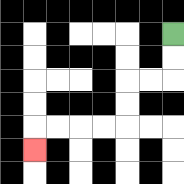{'start': '[7, 1]', 'end': '[1, 6]', 'path_directions': 'D,D,L,L,D,D,L,L,L,L,D', 'path_coordinates': '[[7, 1], [7, 2], [7, 3], [6, 3], [5, 3], [5, 4], [5, 5], [4, 5], [3, 5], [2, 5], [1, 5], [1, 6]]'}